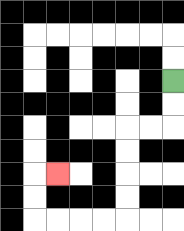{'start': '[7, 3]', 'end': '[2, 7]', 'path_directions': 'D,D,L,L,D,D,D,D,L,L,L,L,U,U,R', 'path_coordinates': '[[7, 3], [7, 4], [7, 5], [6, 5], [5, 5], [5, 6], [5, 7], [5, 8], [5, 9], [4, 9], [3, 9], [2, 9], [1, 9], [1, 8], [1, 7], [2, 7]]'}